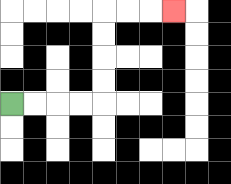{'start': '[0, 4]', 'end': '[7, 0]', 'path_directions': 'R,R,R,R,U,U,U,U,R,R,R', 'path_coordinates': '[[0, 4], [1, 4], [2, 4], [3, 4], [4, 4], [4, 3], [4, 2], [4, 1], [4, 0], [5, 0], [6, 0], [7, 0]]'}